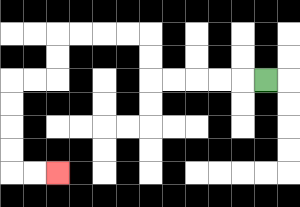{'start': '[11, 3]', 'end': '[2, 7]', 'path_directions': 'L,L,L,L,L,U,U,L,L,L,L,D,D,L,L,D,D,D,D,R,R', 'path_coordinates': '[[11, 3], [10, 3], [9, 3], [8, 3], [7, 3], [6, 3], [6, 2], [6, 1], [5, 1], [4, 1], [3, 1], [2, 1], [2, 2], [2, 3], [1, 3], [0, 3], [0, 4], [0, 5], [0, 6], [0, 7], [1, 7], [2, 7]]'}